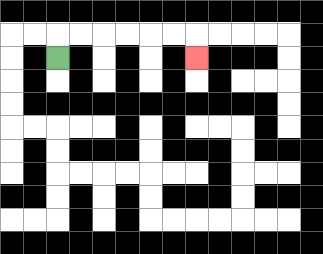{'start': '[2, 2]', 'end': '[8, 2]', 'path_directions': 'U,R,R,R,R,R,R,D', 'path_coordinates': '[[2, 2], [2, 1], [3, 1], [4, 1], [5, 1], [6, 1], [7, 1], [8, 1], [8, 2]]'}